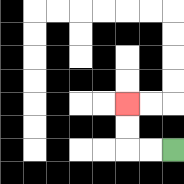{'start': '[7, 6]', 'end': '[5, 4]', 'path_directions': 'L,L,U,U', 'path_coordinates': '[[7, 6], [6, 6], [5, 6], [5, 5], [5, 4]]'}